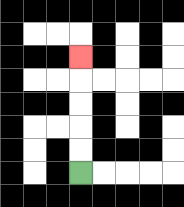{'start': '[3, 7]', 'end': '[3, 2]', 'path_directions': 'U,U,U,U,U', 'path_coordinates': '[[3, 7], [3, 6], [3, 5], [3, 4], [3, 3], [3, 2]]'}